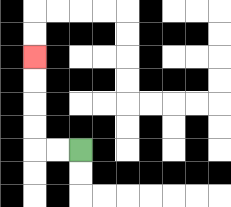{'start': '[3, 6]', 'end': '[1, 2]', 'path_directions': 'L,L,U,U,U,U', 'path_coordinates': '[[3, 6], [2, 6], [1, 6], [1, 5], [1, 4], [1, 3], [1, 2]]'}